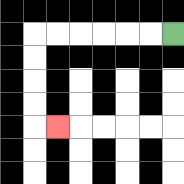{'start': '[7, 1]', 'end': '[2, 5]', 'path_directions': 'L,L,L,L,L,L,D,D,D,D,R', 'path_coordinates': '[[7, 1], [6, 1], [5, 1], [4, 1], [3, 1], [2, 1], [1, 1], [1, 2], [1, 3], [1, 4], [1, 5], [2, 5]]'}